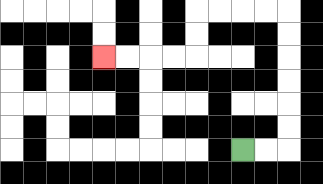{'start': '[10, 6]', 'end': '[4, 2]', 'path_directions': 'R,R,U,U,U,U,U,U,L,L,L,L,D,D,L,L,L,L', 'path_coordinates': '[[10, 6], [11, 6], [12, 6], [12, 5], [12, 4], [12, 3], [12, 2], [12, 1], [12, 0], [11, 0], [10, 0], [9, 0], [8, 0], [8, 1], [8, 2], [7, 2], [6, 2], [5, 2], [4, 2]]'}